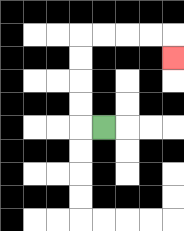{'start': '[4, 5]', 'end': '[7, 2]', 'path_directions': 'L,U,U,U,U,R,R,R,R,D', 'path_coordinates': '[[4, 5], [3, 5], [3, 4], [3, 3], [3, 2], [3, 1], [4, 1], [5, 1], [6, 1], [7, 1], [7, 2]]'}